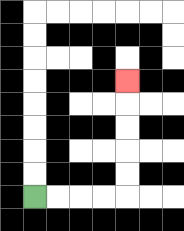{'start': '[1, 8]', 'end': '[5, 3]', 'path_directions': 'R,R,R,R,U,U,U,U,U', 'path_coordinates': '[[1, 8], [2, 8], [3, 8], [4, 8], [5, 8], [5, 7], [5, 6], [5, 5], [5, 4], [5, 3]]'}